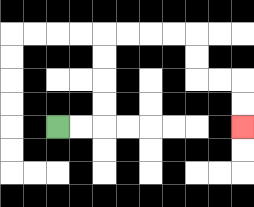{'start': '[2, 5]', 'end': '[10, 5]', 'path_directions': 'R,R,U,U,U,U,R,R,R,R,D,D,R,R,D,D', 'path_coordinates': '[[2, 5], [3, 5], [4, 5], [4, 4], [4, 3], [4, 2], [4, 1], [5, 1], [6, 1], [7, 1], [8, 1], [8, 2], [8, 3], [9, 3], [10, 3], [10, 4], [10, 5]]'}